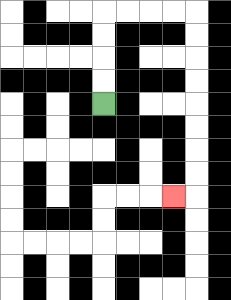{'start': '[4, 4]', 'end': '[7, 8]', 'path_directions': 'U,U,U,U,R,R,R,R,D,D,D,D,D,D,D,D,L', 'path_coordinates': '[[4, 4], [4, 3], [4, 2], [4, 1], [4, 0], [5, 0], [6, 0], [7, 0], [8, 0], [8, 1], [8, 2], [8, 3], [8, 4], [8, 5], [8, 6], [8, 7], [8, 8], [7, 8]]'}